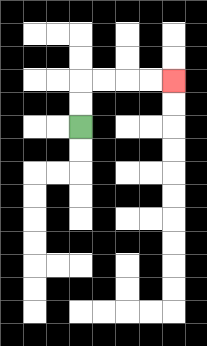{'start': '[3, 5]', 'end': '[7, 3]', 'path_directions': 'U,U,R,R,R,R', 'path_coordinates': '[[3, 5], [3, 4], [3, 3], [4, 3], [5, 3], [6, 3], [7, 3]]'}